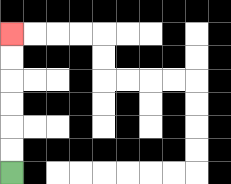{'start': '[0, 7]', 'end': '[0, 1]', 'path_directions': 'U,U,U,U,U,U', 'path_coordinates': '[[0, 7], [0, 6], [0, 5], [0, 4], [0, 3], [0, 2], [0, 1]]'}